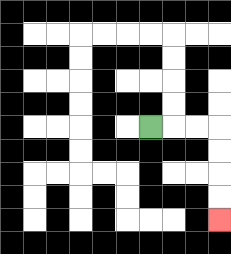{'start': '[6, 5]', 'end': '[9, 9]', 'path_directions': 'R,R,R,D,D,D,D', 'path_coordinates': '[[6, 5], [7, 5], [8, 5], [9, 5], [9, 6], [9, 7], [9, 8], [9, 9]]'}